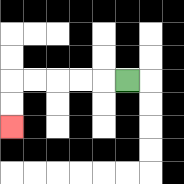{'start': '[5, 3]', 'end': '[0, 5]', 'path_directions': 'L,L,L,L,L,D,D', 'path_coordinates': '[[5, 3], [4, 3], [3, 3], [2, 3], [1, 3], [0, 3], [0, 4], [0, 5]]'}